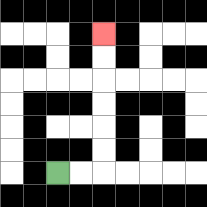{'start': '[2, 7]', 'end': '[4, 1]', 'path_directions': 'R,R,U,U,U,U,U,U', 'path_coordinates': '[[2, 7], [3, 7], [4, 7], [4, 6], [4, 5], [4, 4], [4, 3], [4, 2], [4, 1]]'}